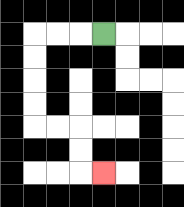{'start': '[4, 1]', 'end': '[4, 7]', 'path_directions': 'L,L,L,D,D,D,D,R,R,D,D,R', 'path_coordinates': '[[4, 1], [3, 1], [2, 1], [1, 1], [1, 2], [1, 3], [1, 4], [1, 5], [2, 5], [3, 5], [3, 6], [3, 7], [4, 7]]'}